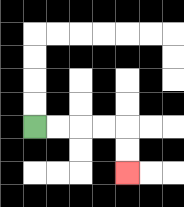{'start': '[1, 5]', 'end': '[5, 7]', 'path_directions': 'R,R,R,R,D,D', 'path_coordinates': '[[1, 5], [2, 5], [3, 5], [4, 5], [5, 5], [5, 6], [5, 7]]'}